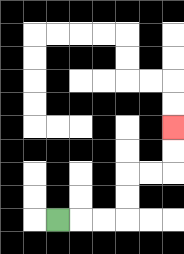{'start': '[2, 9]', 'end': '[7, 5]', 'path_directions': 'R,R,R,U,U,R,R,U,U', 'path_coordinates': '[[2, 9], [3, 9], [4, 9], [5, 9], [5, 8], [5, 7], [6, 7], [7, 7], [7, 6], [7, 5]]'}